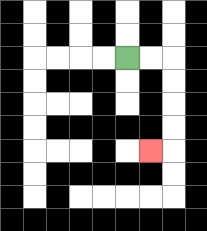{'start': '[5, 2]', 'end': '[6, 6]', 'path_directions': 'R,R,D,D,D,D,L', 'path_coordinates': '[[5, 2], [6, 2], [7, 2], [7, 3], [7, 4], [7, 5], [7, 6], [6, 6]]'}